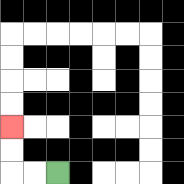{'start': '[2, 7]', 'end': '[0, 5]', 'path_directions': 'L,L,U,U', 'path_coordinates': '[[2, 7], [1, 7], [0, 7], [0, 6], [0, 5]]'}